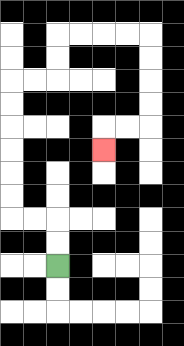{'start': '[2, 11]', 'end': '[4, 6]', 'path_directions': 'U,U,L,L,U,U,U,U,U,U,R,R,U,U,R,R,R,R,D,D,D,D,L,L,D', 'path_coordinates': '[[2, 11], [2, 10], [2, 9], [1, 9], [0, 9], [0, 8], [0, 7], [0, 6], [0, 5], [0, 4], [0, 3], [1, 3], [2, 3], [2, 2], [2, 1], [3, 1], [4, 1], [5, 1], [6, 1], [6, 2], [6, 3], [6, 4], [6, 5], [5, 5], [4, 5], [4, 6]]'}